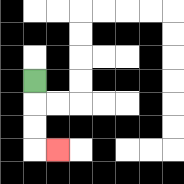{'start': '[1, 3]', 'end': '[2, 6]', 'path_directions': 'D,D,D,R', 'path_coordinates': '[[1, 3], [1, 4], [1, 5], [1, 6], [2, 6]]'}